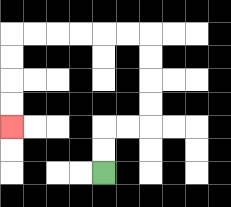{'start': '[4, 7]', 'end': '[0, 5]', 'path_directions': 'U,U,R,R,U,U,U,U,L,L,L,L,L,L,D,D,D,D', 'path_coordinates': '[[4, 7], [4, 6], [4, 5], [5, 5], [6, 5], [6, 4], [6, 3], [6, 2], [6, 1], [5, 1], [4, 1], [3, 1], [2, 1], [1, 1], [0, 1], [0, 2], [0, 3], [0, 4], [0, 5]]'}